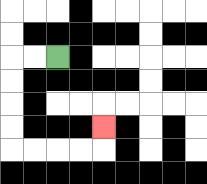{'start': '[2, 2]', 'end': '[4, 5]', 'path_directions': 'L,L,D,D,D,D,R,R,R,R,U', 'path_coordinates': '[[2, 2], [1, 2], [0, 2], [0, 3], [0, 4], [0, 5], [0, 6], [1, 6], [2, 6], [3, 6], [4, 6], [4, 5]]'}